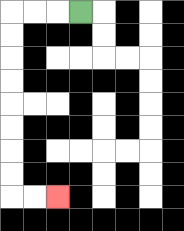{'start': '[3, 0]', 'end': '[2, 8]', 'path_directions': 'L,L,L,D,D,D,D,D,D,D,D,R,R', 'path_coordinates': '[[3, 0], [2, 0], [1, 0], [0, 0], [0, 1], [0, 2], [0, 3], [0, 4], [0, 5], [0, 6], [0, 7], [0, 8], [1, 8], [2, 8]]'}